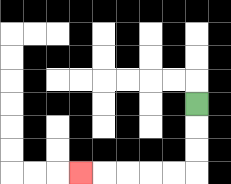{'start': '[8, 4]', 'end': '[3, 7]', 'path_directions': 'D,D,D,L,L,L,L,L', 'path_coordinates': '[[8, 4], [8, 5], [8, 6], [8, 7], [7, 7], [6, 7], [5, 7], [4, 7], [3, 7]]'}